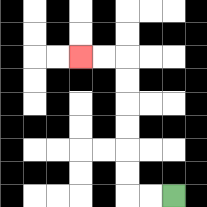{'start': '[7, 8]', 'end': '[3, 2]', 'path_directions': 'L,L,U,U,U,U,U,U,L,L', 'path_coordinates': '[[7, 8], [6, 8], [5, 8], [5, 7], [5, 6], [5, 5], [5, 4], [5, 3], [5, 2], [4, 2], [3, 2]]'}